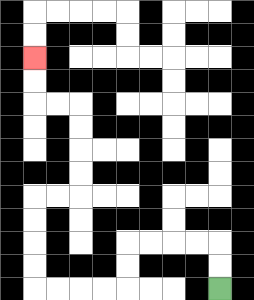{'start': '[9, 12]', 'end': '[1, 2]', 'path_directions': 'U,U,L,L,L,L,D,D,L,L,L,L,U,U,U,U,R,R,U,U,U,U,L,L,U,U', 'path_coordinates': '[[9, 12], [9, 11], [9, 10], [8, 10], [7, 10], [6, 10], [5, 10], [5, 11], [5, 12], [4, 12], [3, 12], [2, 12], [1, 12], [1, 11], [1, 10], [1, 9], [1, 8], [2, 8], [3, 8], [3, 7], [3, 6], [3, 5], [3, 4], [2, 4], [1, 4], [1, 3], [1, 2]]'}